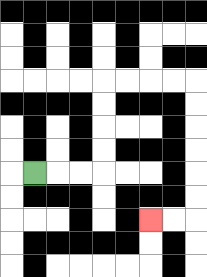{'start': '[1, 7]', 'end': '[6, 9]', 'path_directions': 'R,R,R,U,U,U,U,R,R,R,R,D,D,D,D,D,D,L,L', 'path_coordinates': '[[1, 7], [2, 7], [3, 7], [4, 7], [4, 6], [4, 5], [4, 4], [4, 3], [5, 3], [6, 3], [7, 3], [8, 3], [8, 4], [8, 5], [8, 6], [8, 7], [8, 8], [8, 9], [7, 9], [6, 9]]'}